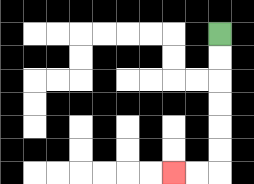{'start': '[9, 1]', 'end': '[7, 7]', 'path_directions': 'D,D,D,D,D,D,L,L', 'path_coordinates': '[[9, 1], [9, 2], [9, 3], [9, 4], [9, 5], [9, 6], [9, 7], [8, 7], [7, 7]]'}